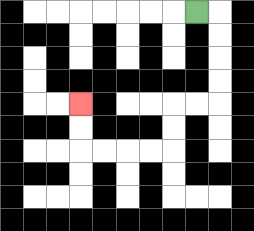{'start': '[8, 0]', 'end': '[3, 4]', 'path_directions': 'R,D,D,D,D,L,L,D,D,L,L,L,L,U,U', 'path_coordinates': '[[8, 0], [9, 0], [9, 1], [9, 2], [9, 3], [9, 4], [8, 4], [7, 4], [7, 5], [7, 6], [6, 6], [5, 6], [4, 6], [3, 6], [3, 5], [3, 4]]'}